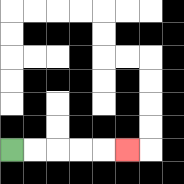{'start': '[0, 6]', 'end': '[5, 6]', 'path_directions': 'R,R,R,R,R', 'path_coordinates': '[[0, 6], [1, 6], [2, 6], [3, 6], [4, 6], [5, 6]]'}